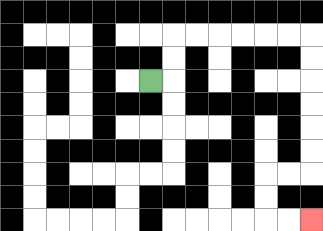{'start': '[6, 3]', 'end': '[13, 9]', 'path_directions': 'R,U,U,R,R,R,R,R,R,D,D,D,D,D,D,L,L,D,D,R,R', 'path_coordinates': '[[6, 3], [7, 3], [7, 2], [7, 1], [8, 1], [9, 1], [10, 1], [11, 1], [12, 1], [13, 1], [13, 2], [13, 3], [13, 4], [13, 5], [13, 6], [13, 7], [12, 7], [11, 7], [11, 8], [11, 9], [12, 9], [13, 9]]'}